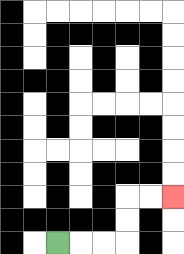{'start': '[2, 10]', 'end': '[7, 8]', 'path_directions': 'R,R,R,U,U,R,R', 'path_coordinates': '[[2, 10], [3, 10], [4, 10], [5, 10], [5, 9], [5, 8], [6, 8], [7, 8]]'}